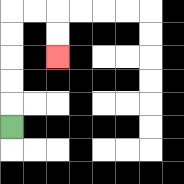{'start': '[0, 5]', 'end': '[2, 2]', 'path_directions': 'U,U,U,U,U,R,R,D,D', 'path_coordinates': '[[0, 5], [0, 4], [0, 3], [0, 2], [0, 1], [0, 0], [1, 0], [2, 0], [2, 1], [2, 2]]'}